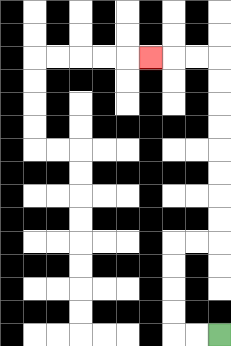{'start': '[9, 14]', 'end': '[6, 2]', 'path_directions': 'L,L,U,U,U,U,R,R,U,U,U,U,U,U,U,U,L,L,L', 'path_coordinates': '[[9, 14], [8, 14], [7, 14], [7, 13], [7, 12], [7, 11], [7, 10], [8, 10], [9, 10], [9, 9], [9, 8], [9, 7], [9, 6], [9, 5], [9, 4], [9, 3], [9, 2], [8, 2], [7, 2], [6, 2]]'}